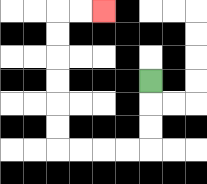{'start': '[6, 3]', 'end': '[4, 0]', 'path_directions': 'D,D,D,L,L,L,L,U,U,U,U,U,U,R,R', 'path_coordinates': '[[6, 3], [6, 4], [6, 5], [6, 6], [5, 6], [4, 6], [3, 6], [2, 6], [2, 5], [2, 4], [2, 3], [2, 2], [2, 1], [2, 0], [3, 0], [4, 0]]'}